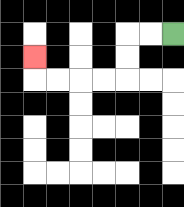{'start': '[7, 1]', 'end': '[1, 2]', 'path_directions': 'L,L,D,D,L,L,L,L,U', 'path_coordinates': '[[7, 1], [6, 1], [5, 1], [5, 2], [5, 3], [4, 3], [3, 3], [2, 3], [1, 3], [1, 2]]'}